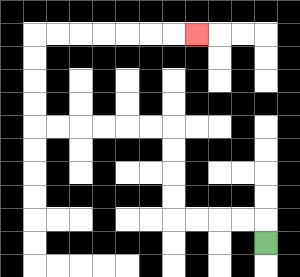{'start': '[11, 10]', 'end': '[8, 1]', 'path_directions': 'U,L,L,L,L,U,U,U,U,L,L,L,L,L,L,U,U,U,U,R,R,R,R,R,R,R', 'path_coordinates': '[[11, 10], [11, 9], [10, 9], [9, 9], [8, 9], [7, 9], [7, 8], [7, 7], [7, 6], [7, 5], [6, 5], [5, 5], [4, 5], [3, 5], [2, 5], [1, 5], [1, 4], [1, 3], [1, 2], [1, 1], [2, 1], [3, 1], [4, 1], [5, 1], [6, 1], [7, 1], [8, 1]]'}